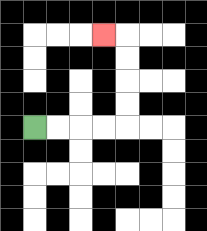{'start': '[1, 5]', 'end': '[4, 1]', 'path_directions': 'R,R,R,R,U,U,U,U,L', 'path_coordinates': '[[1, 5], [2, 5], [3, 5], [4, 5], [5, 5], [5, 4], [5, 3], [5, 2], [5, 1], [4, 1]]'}